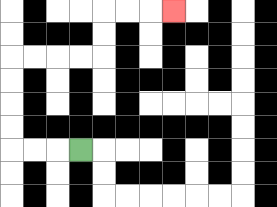{'start': '[3, 6]', 'end': '[7, 0]', 'path_directions': 'L,L,L,U,U,U,U,R,R,R,R,U,U,R,R,R', 'path_coordinates': '[[3, 6], [2, 6], [1, 6], [0, 6], [0, 5], [0, 4], [0, 3], [0, 2], [1, 2], [2, 2], [3, 2], [4, 2], [4, 1], [4, 0], [5, 0], [6, 0], [7, 0]]'}